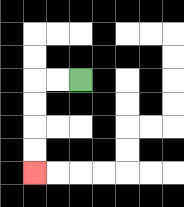{'start': '[3, 3]', 'end': '[1, 7]', 'path_directions': 'L,L,D,D,D,D', 'path_coordinates': '[[3, 3], [2, 3], [1, 3], [1, 4], [1, 5], [1, 6], [1, 7]]'}